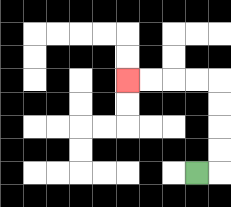{'start': '[8, 7]', 'end': '[5, 3]', 'path_directions': 'R,U,U,U,U,L,L,L,L', 'path_coordinates': '[[8, 7], [9, 7], [9, 6], [9, 5], [9, 4], [9, 3], [8, 3], [7, 3], [6, 3], [5, 3]]'}